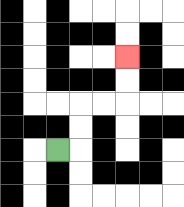{'start': '[2, 6]', 'end': '[5, 2]', 'path_directions': 'R,U,U,R,R,U,U', 'path_coordinates': '[[2, 6], [3, 6], [3, 5], [3, 4], [4, 4], [5, 4], [5, 3], [5, 2]]'}